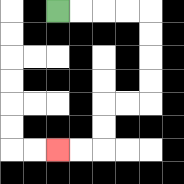{'start': '[2, 0]', 'end': '[2, 6]', 'path_directions': 'R,R,R,R,D,D,D,D,L,L,D,D,L,L', 'path_coordinates': '[[2, 0], [3, 0], [4, 0], [5, 0], [6, 0], [6, 1], [6, 2], [6, 3], [6, 4], [5, 4], [4, 4], [4, 5], [4, 6], [3, 6], [2, 6]]'}